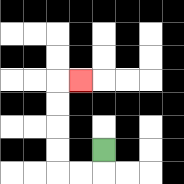{'start': '[4, 6]', 'end': '[3, 3]', 'path_directions': 'D,L,L,U,U,U,U,R', 'path_coordinates': '[[4, 6], [4, 7], [3, 7], [2, 7], [2, 6], [2, 5], [2, 4], [2, 3], [3, 3]]'}